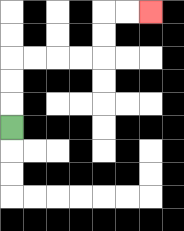{'start': '[0, 5]', 'end': '[6, 0]', 'path_directions': 'U,U,U,R,R,R,R,U,U,R,R', 'path_coordinates': '[[0, 5], [0, 4], [0, 3], [0, 2], [1, 2], [2, 2], [3, 2], [4, 2], [4, 1], [4, 0], [5, 0], [6, 0]]'}